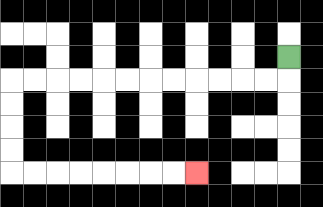{'start': '[12, 2]', 'end': '[8, 7]', 'path_directions': 'D,L,L,L,L,L,L,L,L,L,L,L,L,D,D,D,D,R,R,R,R,R,R,R,R', 'path_coordinates': '[[12, 2], [12, 3], [11, 3], [10, 3], [9, 3], [8, 3], [7, 3], [6, 3], [5, 3], [4, 3], [3, 3], [2, 3], [1, 3], [0, 3], [0, 4], [0, 5], [0, 6], [0, 7], [1, 7], [2, 7], [3, 7], [4, 7], [5, 7], [6, 7], [7, 7], [8, 7]]'}